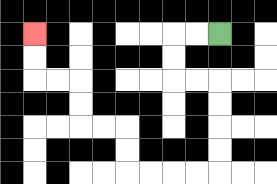{'start': '[9, 1]', 'end': '[1, 1]', 'path_directions': 'L,L,D,D,R,R,D,D,D,D,L,L,L,L,U,U,L,L,U,U,L,L,U,U', 'path_coordinates': '[[9, 1], [8, 1], [7, 1], [7, 2], [7, 3], [8, 3], [9, 3], [9, 4], [9, 5], [9, 6], [9, 7], [8, 7], [7, 7], [6, 7], [5, 7], [5, 6], [5, 5], [4, 5], [3, 5], [3, 4], [3, 3], [2, 3], [1, 3], [1, 2], [1, 1]]'}